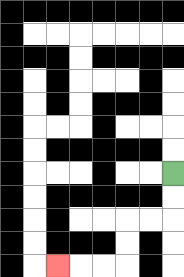{'start': '[7, 7]', 'end': '[2, 11]', 'path_directions': 'D,D,L,L,D,D,L,L,L', 'path_coordinates': '[[7, 7], [7, 8], [7, 9], [6, 9], [5, 9], [5, 10], [5, 11], [4, 11], [3, 11], [2, 11]]'}